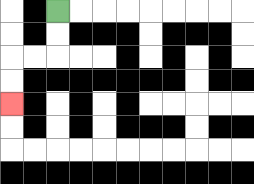{'start': '[2, 0]', 'end': '[0, 4]', 'path_directions': 'D,D,L,L,D,D', 'path_coordinates': '[[2, 0], [2, 1], [2, 2], [1, 2], [0, 2], [0, 3], [0, 4]]'}